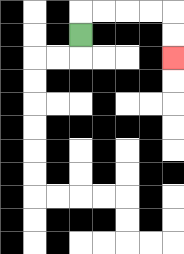{'start': '[3, 1]', 'end': '[7, 2]', 'path_directions': 'U,R,R,R,R,D,D', 'path_coordinates': '[[3, 1], [3, 0], [4, 0], [5, 0], [6, 0], [7, 0], [7, 1], [7, 2]]'}